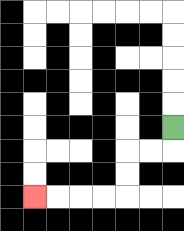{'start': '[7, 5]', 'end': '[1, 8]', 'path_directions': 'D,L,L,D,D,L,L,L,L', 'path_coordinates': '[[7, 5], [7, 6], [6, 6], [5, 6], [5, 7], [5, 8], [4, 8], [3, 8], [2, 8], [1, 8]]'}